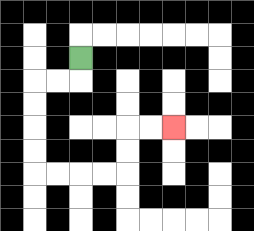{'start': '[3, 2]', 'end': '[7, 5]', 'path_directions': 'D,L,L,D,D,D,D,R,R,R,R,U,U,R,R', 'path_coordinates': '[[3, 2], [3, 3], [2, 3], [1, 3], [1, 4], [1, 5], [1, 6], [1, 7], [2, 7], [3, 7], [4, 7], [5, 7], [5, 6], [5, 5], [6, 5], [7, 5]]'}